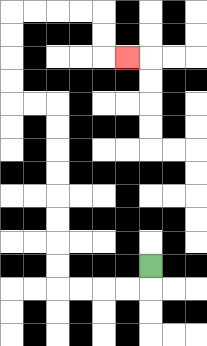{'start': '[6, 11]', 'end': '[5, 2]', 'path_directions': 'D,L,L,L,L,U,U,U,U,U,U,U,U,L,L,U,U,U,U,R,R,R,R,D,D,R', 'path_coordinates': '[[6, 11], [6, 12], [5, 12], [4, 12], [3, 12], [2, 12], [2, 11], [2, 10], [2, 9], [2, 8], [2, 7], [2, 6], [2, 5], [2, 4], [1, 4], [0, 4], [0, 3], [0, 2], [0, 1], [0, 0], [1, 0], [2, 0], [3, 0], [4, 0], [4, 1], [4, 2], [5, 2]]'}